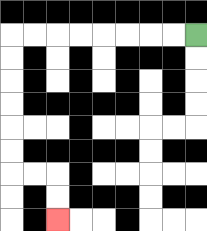{'start': '[8, 1]', 'end': '[2, 9]', 'path_directions': 'L,L,L,L,L,L,L,L,D,D,D,D,D,D,R,R,D,D', 'path_coordinates': '[[8, 1], [7, 1], [6, 1], [5, 1], [4, 1], [3, 1], [2, 1], [1, 1], [0, 1], [0, 2], [0, 3], [0, 4], [0, 5], [0, 6], [0, 7], [1, 7], [2, 7], [2, 8], [2, 9]]'}